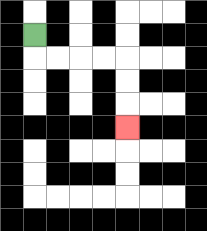{'start': '[1, 1]', 'end': '[5, 5]', 'path_directions': 'D,R,R,R,R,D,D,D', 'path_coordinates': '[[1, 1], [1, 2], [2, 2], [3, 2], [4, 2], [5, 2], [5, 3], [5, 4], [5, 5]]'}